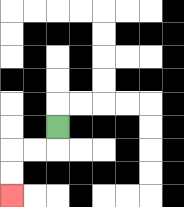{'start': '[2, 5]', 'end': '[0, 8]', 'path_directions': 'D,L,L,D,D', 'path_coordinates': '[[2, 5], [2, 6], [1, 6], [0, 6], [0, 7], [0, 8]]'}